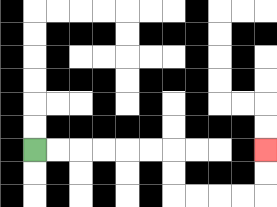{'start': '[1, 6]', 'end': '[11, 6]', 'path_directions': 'R,R,R,R,R,R,D,D,R,R,R,R,U,U', 'path_coordinates': '[[1, 6], [2, 6], [3, 6], [4, 6], [5, 6], [6, 6], [7, 6], [7, 7], [7, 8], [8, 8], [9, 8], [10, 8], [11, 8], [11, 7], [11, 6]]'}